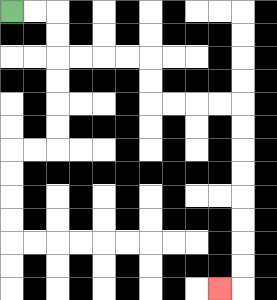{'start': '[0, 0]', 'end': '[9, 12]', 'path_directions': 'R,R,D,D,R,R,R,R,D,D,R,R,R,R,D,D,D,D,D,D,D,D,L', 'path_coordinates': '[[0, 0], [1, 0], [2, 0], [2, 1], [2, 2], [3, 2], [4, 2], [5, 2], [6, 2], [6, 3], [6, 4], [7, 4], [8, 4], [9, 4], [10, 4], [10, 5], [10, 6], [10, 7], [10, 8], [10, 9], [10, 10], [10, 11], [10, 12], [9, 12]]'}